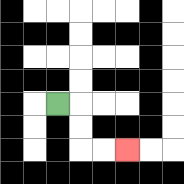{'start': '[2, 4]', 'end': '[5, 6]', 'path_directions': 'R,D,D,R,R', 'path_coordinates': '[[2, 4], [3, 4], [3, 5], [3, 6], [4, 6], [5, 6]]'}